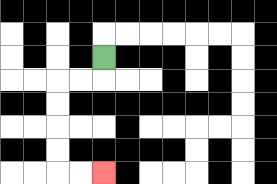{'start': '[4, 2]', 'end': '[4, 7]', 'path_directions': 'D,L,L,D,D,D,D,R,R', 'path_coordinates': '[[4, 2], [4, 3], [3, 3], [2, 3], [2, 4], [2, 5], [2, 6], [2, 7], [3, 7], [4, 7]]'}